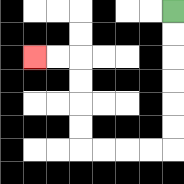{'start': '[7, 0]', 'end': '[1, 2]', 'path_directions': 'D,D,D,D,D,D,L,L,L,L,U,U,U,U,L,L', 'path_coordinates': '[[7, 0], [7, 1], [7, 2], [7, 3], [7, 4], [7, 5], [7, 6], [6, 6], [5, 6], [4, 6], [3, 6], [3, 5], [3, 4], [3, 3], [3, 2], [2, 2], [1, 2]]'}